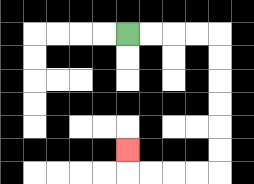{'start': '[5, 1]', 'end': '[5, 6]', 'path_directions': 'R,R,R,R,D,D,D,D,D,D,L,L,L,L,U', 'path_coordinates': '[[5, 1], [6, 1], [7, 1], [8, 1], [9, 1], [9, 2], [9, 3], [9, 4], [9, 5], [9, 6], [9, 7], [8, 7], [7, 7], [6, 7], [5, 7], [5, 6]]'}